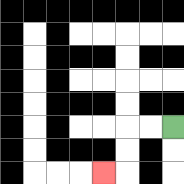{'start': '[7, 5]', 'end': '[4, 7]', 'path_directions': 'L,L,D,D,L', 'path_coordinates': '[[7, 5], [6, 5], [5, 5], [5, 6], [5, 7], [4, 7]]'}